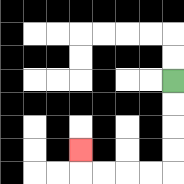{'start': '[7, 3]', 'end': '[3, 6]', 'path_directions': 'D,D,D,D,L,L,L,L,U', 'path_coordinates': '[[7, 3], [7, 4], [7, 5], [7, 6], [7, 7], [6, 7], [5, 7], [4, 7], [3, 7], [3, 6]]'}